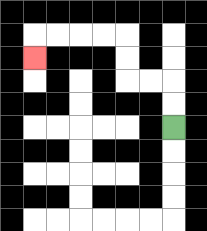{'start': '[7, 5]', 'end': '[1, 2]', 'path_directions': 'U,U,L,L,U,U,L,L,L,L,D', 'path_coordinates': '[[7, 5], [7, 4], [7, 3], [6, 3], [5, 3], [5, 2], [5, 1], [4, 1], [3, 1], [2, 1], [1, 1], [1, 2]]'}